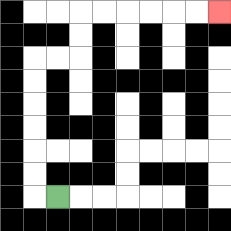{'start': '[2, 8]', 'end': '[9, 0]', 'path_directions': 'L,U,U,U,U,U,U,R,R,U,U,R,R,R,R,R,R', 'path_coordinates': '[[2, 8], [1, 8], [1, 7], [1, 6], [1, 5], [1, 4], [1, 3], [1, 2], [2, 2], [3, 2], [3, 1], [3, 0], [4, 0], [5, 0], [6, 0], [7, 0], [8, 0], [9, 0]]'}